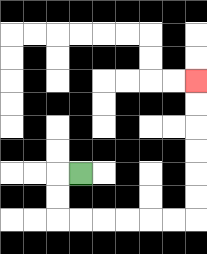{'start': '[3, 7]', 'end': '[8, 3]', 'path_directions': 'L,D,D,R,R,R,R,R,R,U,U,U,U,U,U', 'path_coordinates': '[[3, 7], [2, 7], [2, 8], [2, 9], [3, 9], [4, 9], [5, 9], [6, 9], [7, 9], [8, 9], [8, 8], [8, 7], [8, 6], [8, 5], [8, 4], [8, 3]]'}